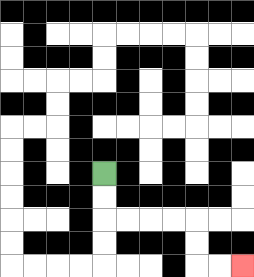{'start': '[4, 7]', 'end': '[10, 11]', 'path_directions': 'D,D,R,R,R,R,D,D,R,R', 'path_coordinates': '[[4, 7], [4, 8], [4, 9], [5, 9], [6, 9], [7, 9], [8, 9], [8, 10], [8, 11], [9, 11], [10, 11]]'}